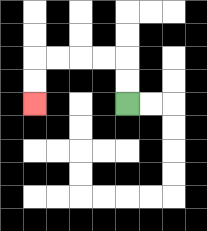{'start': '[5, 4]', 'end': '[1, 4]', 'path_directions': 'U,U,L,L,L,L,D,D', 'path_coordinates': '[[5, 4], [5, 3], [5, 2], [4, 2], [3, 2], [2, 2], [1, 2], [1, 3], [1, 4]]'}